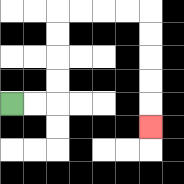{'start': '[0, 4]', 'end': '[6, 5]', 'path_directions': 'R,R,U,U,U,U,R,R,R,R,D,D,D,D,D', 'path_coordinates': '[[0, 4], [1, 4], [2, 4], [2, 3], [2, 2], [2, 1], [2, 0], [3, 0], [4, 0], [5, 0], [6, 0], [6, 1], [6, 2], [6, 3], [6, 4], [6, 5]]'}